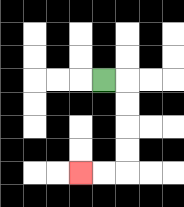{'start': '[4, 3]', 'end': '[3, 7]', 'path_directions': 'R,D,D,D,D,L,L', 'path_coordinates': '[[4, 3], [5, 3], [5, 4], [5, 5], [5, 6], [5, 7], [4, 7], [3, 7]]'}